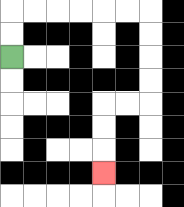{'start': '[0, 2]', 'end': '[4, 7]', 'path_directions': 'U,U,R,R,R,R,R,R,D,D,D,D,L,L,D,D,D', 'path_coordinates': '[[0, 2], [0, 1], [0, 0], [1, 0], [2, 0], [3, 0], [4, 0], [5, 0], [6, 0], [6, 1], [6, 2], [6, 3], [6, 4], [5, 4], [4, 4], [4, 5], [4, 6], [4, 7]]'}